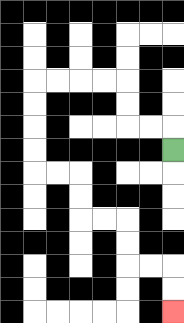{'start': '[7, 6]', 'end': '[7, 13]', 'path_directions': 'U,L,L,U,U,L,L,L,L,D,D,D,D,R,R,D,D,R,R,D,D,R,R,D,D', 'path_coordinates': '[[7, 6], [7, 5], [6, 5], [5, 5], [5, 4], [5, 3], [4, 3], [3, 3], [2, 3], [1, 3], [1, 4], [1, 5], [1, 6], [1, 7], [2, 7], [3, 7], [3, 8], [3, 9], [4, 9], [5, 9], [5, 10], [5, 11], [6, 11], [7, 11], [7, 12], [7, 13]]'}